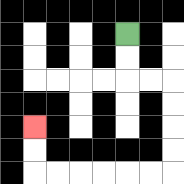{'start': '[5, 1]', 'end': '[1, 5]', 'path_directions': 'D,D,R,R,D,D,D,D,L,L,L,L,L,L,U,U', 'path_coordinates': '[[5, 1], [5, 2], [5, 3], [6, 3], [7, 3], [7, 4], [7, 5], [7, 6], [7, 7], [6, 7], [5, 7], [4, 7], [3, 7], [2, 7], [1, 7], [1, 6], [1, 5]]'}